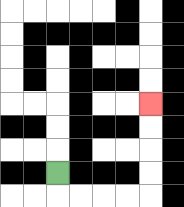{'start': '[2, 7]', 'end': '[6, 4]', 'path_directions': 'D,R,R,R,R,U,U,U,U', 'path_coordinates': '[[2, 7], [2, 8], [3, 8], [4, 8], [5, 8], [6, 8], [6, 7], [6, 6], [6, 5], [6, 4]]'}